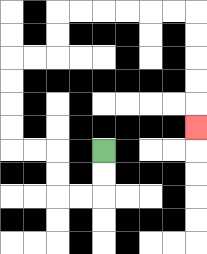{'start': '[4, 6]', 'end': '[8, 5]', 'path_directions': 'D,D,L,L,U,U,L,L,U,U,U,U,R,R,U,U,R,R,R,R,R,R,D,D,D,D,D', 'path_coordinates': '[[4, 6], [4, 7], [4, 8], [3, 8], [2, 8], [2, 7], [2, 6], [1, 6], [0, 6], [0, 5], [0, 4], [0, 3], [0, 2], [1, 2], [2, 2], [2, 1], [2, 0], [3, 0], [4, 0], [5, 0], [6, 0], [7, 0], [8, 0], [8, 1], [8, 2], [8, 3], [8, 4], [8, 5]]'}